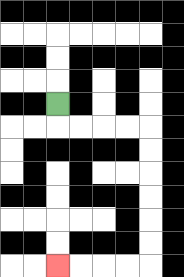{'start': '[2, 4]', 'end': '[2, 11]', 'path_directions': 'D,R,R,R,R,D,D,D,D,D,D,L,L,L,L', 'path_coordinates': '[[2, 4], [2, 5], [3, 5], [4, 5], [5, 5], [6, 5], [6, 6], [6, 7], [6, 8], [6, 9], [6, 10], [6, 11], [5, 11], [4, 11], [3, 11], [2, 11]]'}